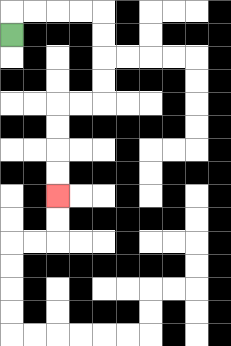{'start': '[0, 1]', 'end': '[2, 8]', 'path_directions': 'U,R,R,R,R,D,D,D,D,L,L,D,D,D,D', 'path_coordinates': '[[0, 1], [0, 0], [1, 0], [2, 0], [3, 0], [4, 0], [4, 1], [4, 2], [4, 3], [4, 4], [3, 4], [2, 4], [2, 5], [2, 6], [2, 7], [2, 8]]'}